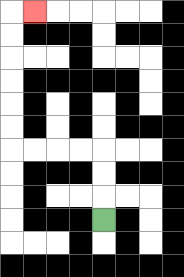{'start': '[4, 9]', 'end': '[1, 0]', 'path_directions': 'U,U,U,L,L,L,L,U,U,U,U,U,U,R', 'path_coordinates': '[[4, 9], [4, 8], [4, 7], [4, 6], [3, 6], [2, 6], [1, 6], [0, 6], [0, 5], [0, 4], [0, 3], [0, 2], [0, 1], [0, 0], [1, 0]]'}